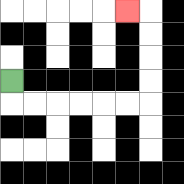{'start': '[0, 3]', 'end': '[5, 0]', 'path_directions': 'D,R,R,R,R,R,R,U,U,U,U,L', 'path_coordinates': '[[0, 3], [0, 4], [1, 4], [2, 4], [3, 4], [4, 4], [5, 4], [6, 4], [6, 3], [6, 2], [6, 1], [6, 0], [5, 0]]'}